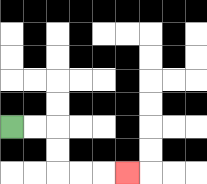{'start': '[0, 5]', 'end': '[5, 7]', 'path_directions': 'R,R,D,D,R,R,R', 'path_coordinates': '[[0, 5], [1, 5], [2, 5], [2, 6], [2, 7], [3, 7], [4, 7], [5, 7]]'}